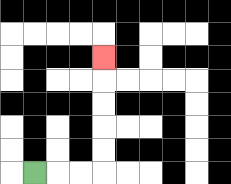{'start': '[1, 7]', 'end': '[4, 2]', 'path_directions': 'R,R,R,U,U,U,U,U', 'path_coordinates': '[[1, 7], [2, 7], [3, 7], [4, 7], [4, 6], [4, 5], [4, 4], [4, 3], [4, 2]]'}